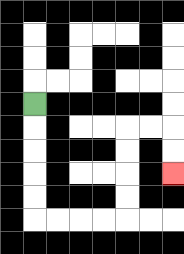{'start': '[1, 4]', 'end': '[7, 7]', 'path_directions': 'D,D,D,D,D,R,R,R,R,U,U,U,U,R,R,D,D', 'path_coordinates': '[[1, 4], [1, 5], [1, 6], [1, 7], [1, 8], [1, 9], [2, 9], [3, 9], [4, 9], [5, 9], [5, 8], [5, 7], [5, 6], [5, 5], [6, 5], [7, 5], [7, 6], [7, 7]]'}